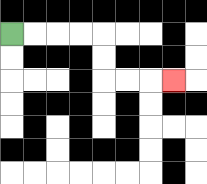{'start': '[0, 1]', 'end': '[7, 3]', 'path_directions': 'R,R,R,R,D,D,R,R,R', 'path_coordinates': '[[0, 1], [1, 1], [2, 1], [3, 1], [4, 1], [4, 2], [4, 3], [5, 3], [6, 3], [7, 3]]'}